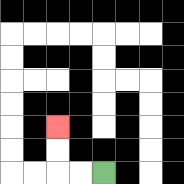{'start': '[4, 7]', 'end': '[2, 5]', 'path_directions': 'L,L,U,U', 'path_coordinates': '[[4, 7], [3, 7], [2, 7], [2, 6], [2, 5]]'}